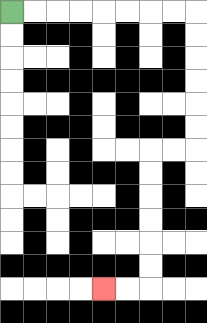{'start': '[0, 0]', 'end': '[4, 12]', 'path_directions': 'R,R,R,R,R,R,R,R,D,D,D,D,D,D,L,L,D,D,D,D,D,D,L,L', 'path_coordinates': '[[0, 0], [1, 0], [2, 0], [3, 0], [4, 0], [5, 0], [6, 0], [7, 0], [8, 0], [8, 1], [8, 2], [8, 3], [8, 4], [8, 5], [8, 6], [7, 6], [6, 6], [6, 7], [6, 8], [6, 9], [6, 10], [6, 11], [6, 12], [5, 12], [4, 12]]'}